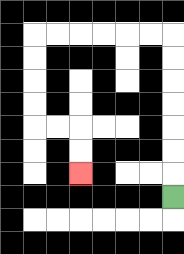{'start': '[7, 8]', 'end': '[3, 7]', 'path_directions': 'U,U,U,U,U,U,U,L,L,L,L,L,L,D,D,D,D,R,R,D,D', 'path_coordinates': '[[7, 8], [7, 7], [7, 6], [7, 5], [7, 4], [7, 3], [7, 2], [7, 1], [6, 1], [5, 1], [4, 1], [3, 1], [2, 1], [1, 1], [1, 2], [1, 3], [1, 4], [1, 5], [2, 5], [3, 5], [3, 6], [3, 7]]'}